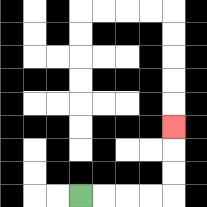{'start': '[3, 8]', 'end': '[7, 5]', 'path_directions': 'R,R,R,R,U,U,U', 'path_coordinates': '[[3, 8], [4, 8], [5, 8], [6, 8], [7, 8], [7, 7], [7, 6], [7, 5]]'}